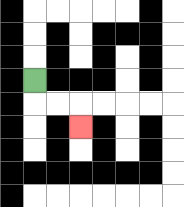{'start': '[1, 3]', 'end': '[3, 5]', 'path_directions': 'D,R,R,D', 'path_coordinates': '[[1, 3], [1, 4], [2, 4], [3, 4], [3, 5]]'}